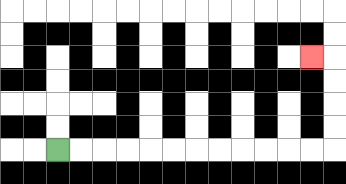{'start': '[2, 6]', 'end': '[13, 2]', 'path_directions': 'R,R,R,R,R,R,R,R,R,R,R,R,U,U,U,U,L', 'path_coordinates': '[[2, 6], [3, 6], [4, 6], [5, 6], [6, 6], [7, 6], [8, 6], [9, 6], [10, 6], [11, 6], [12, 6], [13, 6], [14, 6], [14, 5], [14, 4], [14, 3], [14, 2], [13, 2]]'}